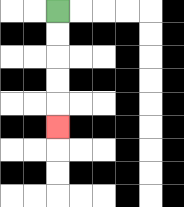{'start': '[2, 0]', 'end': '[2, 5]', 'path_directions': 'D,D,D,D,D', 'path_coordinates': '[[2, 0], [2, 1], [2, 2], [2, 3], [2, 4], [2, 5]]'}